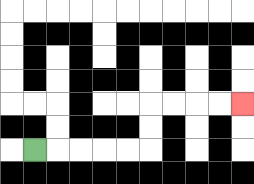{'start': '[1, 6]', 'end': '[10, 4]', 'path_directions': 'R,R,R,R,R,U,U,R,R,R,R', 'path_coordinates': '[[1, 6], [2, 6], [3, 6], [4, 6], [5, 6], [6, 6], [6, 5], [6, 4], [7, 4], [8, 4], [9, 4], [10, 4]]'}